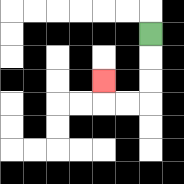{'start': '[6, 1]', 'end': '[4, 3]', 'path_directions': 'D,D,D,L,L,U', 'path_coordinates': '[[6, 1], [6, 2], [6, 3], [6, 4], [5, 4], [4, 4], [4, 3]]'}